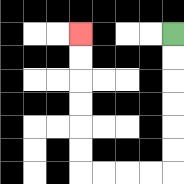{'start': '[7, 1]', 'end': '[3, 1]', 'path_directions': 'D,D,D,D,D,D,L,L,L,L,U,U,U,U,U,U', 'path_coordinates': '[[7, 1], [7, 2], [7, 3], [7, 4], [7, 5], [7, 6], [7, 7], [6, 7], [5, 7], [4, 7], [3, 7], [3, 6], [3, 5], [3, 4], [3, 3], [3, 2], [3, 1]]'}